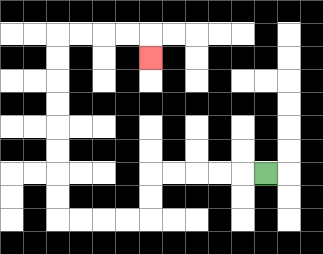{'start': '[11, 7]', 'end': '[6, 2]', 'path_directions': 'L,L,L,L,L,D,D,L,L,L,L,U,U,U,U,U,U,U,U,R,R,R,R,D', 'path_coordinates': '[[11, 7], [10, 7], [9, 7], [8, 7], [7, 7], [6, 7], [6, 8], [6, 9], [5, 9], [4, 9], [3, 9], [2, 9], [2, 8], [2, 7], [2, 6], [2, 5], [2, 4], [2, 3], [2, 2], [2, 1], [3, 1], [4, 1], [5, 1], [6, 1], [6, 2]]'}